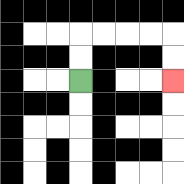{'start': '[3, 3]', 'end': '[7, 3]', 'path_directions': 'U,U,R,R,R,R,D,D', 'path_coordinates': '[[3, 3], [3, 2], [3, 1], [4, 1], [5, 1], [6, 1], [7, 1], [7, 2], [7, 3]]'}